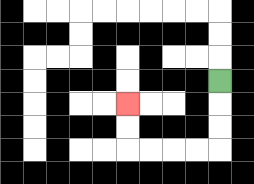{'start': '[9, 3]', 'end': '[5, 4]', 'path_directions': 'D,D,D,L,L,L,L,U,U', 'path_coordinates': '[[9, 3], [9, 4], [9, 5], [9, 6], [8, 6], [7, 6], [6, 6], [5, 6], [5, 5], [5, 4]]'}